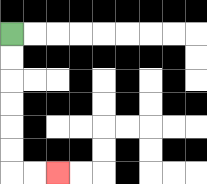{'start': '[0, 1]', 'end': '[2, 7]', 'path_directions': 'D,D,D,D,D,D,R,R', 'path_coordinates': '[[0, 1], [0, 2], [0, 3], [0, 4], [0, 5], [0, 6], [0, 7], [1, 7], [2, 7]]'}